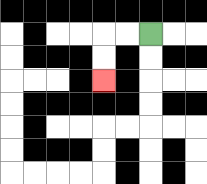{'start': '[6, 1]', 'end': '[4, 3]', 'path_directions': 'L,L,D,D', 'path_coordinates': '[[6, 1], [5, 1], [4, 1], [4, 2], [4, 3]]'}